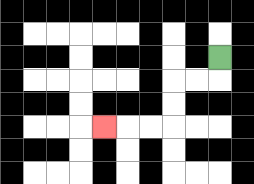{'start': '[9, 2]', 'end': '[4, 5]', 'path_directions': 'D,L,L,D,D,L,L,L', 'path_coordinates': '[[9, 2], [9, 3], [8, 3], [7, 3], [7, 4], [7, 5], [6, 5], [5, 5], [4, 5]]'}